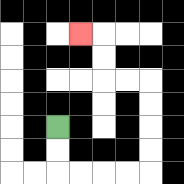{'start': '[2, 5]', 'end': '[3, 1]', 'path_directions': 'D,D,R,R,R,R,U,U,U,U,L,L,U,U,L', 'path_coordinates': '[[2, 5], [2, 6], [2, 7], [3, 7], [4, 7], [5, 7], [6, 7], [6, 6], [6, 5], [6, 4], [6, 3], [5, 3], [4, 3], [4, 2], [4, 1], [3, 1]]'}